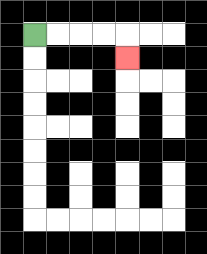{'start': '[1, 1]', 'end': '[5, 2]', 'path_directions': 'R,R,R,R,D', 'path_coordinates': '[[1, 1], [2, 1], [3, 1], [4, 1], [5, 1], [5, 2]]'}